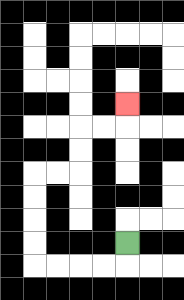{'start': '[5, 10]', 'end': '[5, 4]', 'path_directions': 'D,L,L,L,L,U,U,U,U,R,R,U,U,R,R,U', 'path_coordinates': '[[5, 10], [5, 11], [4, 11], [3, 11], [2, 11], [1, 11], [1, 10], [1, 9], [1, 8], [1, 7], [2, 7], [3, 7], [3, 6], [3, 5], [4, 5], [5, 5], [5, 4]]'}